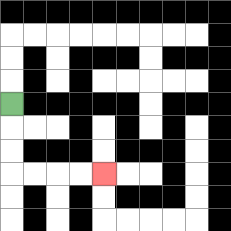{'start': '[0, 4]', 'end': '[4, 7]', 'path_directions': 'D,D,D,R,R,R,R', 'path_coordinates': '[[0, 4], [0, 5], [0, 6], [0, 7], [1, 7], [2, 7], [3, 7], [4, 7]]'}